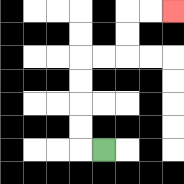{'start': '[4, 6]', 'end': '[7, 0]', 'path_directions': 'L,U,U,U,U,R,R,U,U,R,R', 'path_coordinates': '[[4, 6], [3, 6], [3, 5], [3, 4], [3, 3], [3, 2], [4, 2], [5, 2], [5, 1], [5, 0], [6, 0], [7, 0]]'}